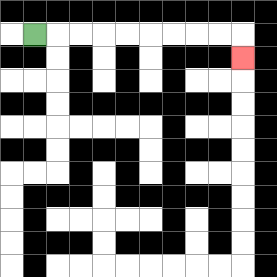{'start': '[1, 1]', 'end': '[10, 2]', 'path_directions': 'R,R,R,R,R,R,R,R,R,D', 'path_coordinates': '[[1, 1], [2, 1], [3, 1], [4, 1], [5, 1], [6, 1], [7, 1], [8, 1], [9, 1], [10, 1], [10, 2]]'}